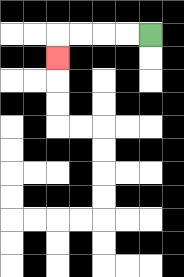{'start': '[6, 1]', 'end': '[2, 2]', 'path_directions': 'L,L,L,L,D', 'path_coordinates': '[[6, 1], [5, 1], [4, 1], [3, 1], [2, 1], [2, 2]]'}